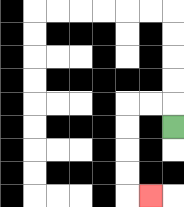{'start': '[7, 5]', 'end': '[6, 8]', 'path_directions': 'U,L,L,D,D,D,D,R', 'path_coordinates': '[[7, 5], [7, 4], [6, 4], [5, 4], [5, 5], [5, 6], [5, 7], [5, 8], [6, 8]]'}